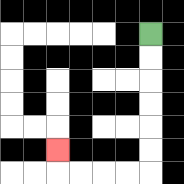{'start': '[6, 1]', 'end': '[2, 6]', 'path_directions': 'D,D,D,D,D,D,L,L,L,L,U', 'path_coordinates': '[[6, 1], [6, 2], [6, 3], [6, 4], [6, 5], [6, 6], [6, 7], [5, 7], [4, 7], [3, 7], [2, 7], [2, 6]]'}